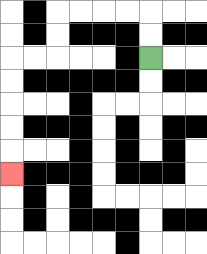{'start': '[6, 2]', 'end': '[0, 7]', 'path_directions': 'U,U,L,L,L,L,D,D,L,L,D,D,D,D,D', 'path_coordinates': '[[6, 2], [6, 1], [6, 0], [5, 0], [4, 0], [3, 0], [2, 0], [2, 1], [2, 2], [1, 2], [0, 2], [0, 3], [0, 4], [0, 5], [0, 6], [0, 7]]'}